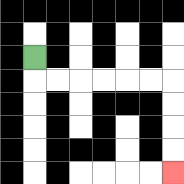{'start': '[1, 2]', 'end': '[7, 7]', 'path_directions': 'D,R,R,R,R,R,R,D,D,D,D', 'path_coordinates': '[[1, 2], [1, 3], [2, 3], [3, 3], [4, 3], [5, 3], [6, 3], [7, 3], [7, 4], [7, 5], [7, 6], [7, 7]]'}